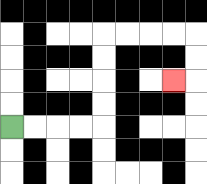{'start': '[0, 5]', 'end': '[7, 3]', 'path_directions': 'R,R,R,R,U,U,U,U,R,R,R,R,D,D,L', 'path_coordinates': '[[0, 5], [1, 5], [2, 5], [3, 5], [4, 5], [4, 4], [4, 3], [4, 2], [4, 1], [5, 1], [6, 1], [7, 1], [8, 1], [8, 2], [8, 3], [7, 3]]'}